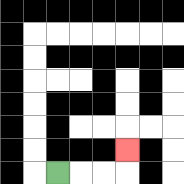{'start': '[2, 7]', 'end': '[5, 6]', 'path_directions': 'R,R,R,U', 'path_coordinates': '[[2, 7], [3, 7], [4, 7], [5, 7], [5, 6]]'}